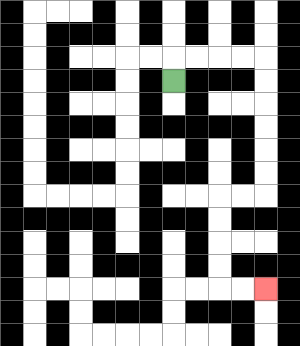{'start': '[7, 3]', 'end': '[11, 12]', 'path_directions': 'U,R,R,R,R,D,D,D,D,D,D,L,L,D,D,D,D,R,R', 'path_coordinates': '[[7, 3], [7, 2], [8, 2], [9, 2], [10, 2], [11, 2], [11, 3], [11, 4], [11, 5], [11, 6], [11, 7], [11, 8], [10, 8], [9, 8], [9, 9], [9, 10], [9, 11], [9, 12], [10, 12], [11, 12]]'}